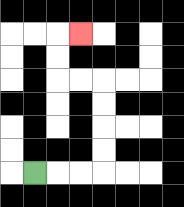{'start': '[1, 7]', 'end': '[3, 1]', 'path_directions': 'R,R,R,U,U,U,U,L,L,U,U,R', 'path_coordinates': '[[1, 7], [2, 7], [3, 7], [4, 7], [4, 6], [4, 5], [4, 4], [4, 3], [3, 3], [2, 3], [2, 2], [2, 1], [3, 1]]'}